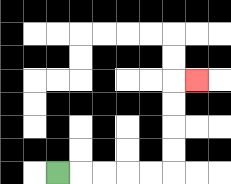{'start': '[2, 7]', 'end': '[8, 3]', 'path_directions': 'R,R,R,R,R,U,U,U,U,R', 'path_coordinates': '[[2, 7], [3, 7], [4, 7], [5, 7], [6, 7], [7, 7], [7, 6], [7, 5], [7, 4], [7, 3], [8, 3]]'}